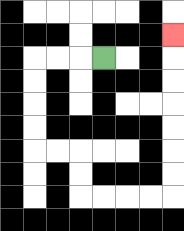{'start': '[4, 2]', 'end': '[7, 1]', 'path_directions': 'L,L,L,D,D,D,D,R,R,D,D,R,R,R,R,U,U,U,U,U,U,U', 'path_coordinates': '[[4, 2], [3, 2], [2, 2], [1, 2], [1, 3], [1, 4], [1, 5], [1, 6], [2, 6], [3, 6], [3, 7], [3, 8], [4, 8], [5, 8], [6, 8], [7, 8], [7, 7], [7, 6], [7, 5], [7, 4], [7, 3], [7, 2], [7, 1]]'}